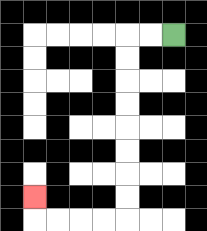{'start': '[7, 1]', 'end': '[1, 8]', 'path_directions': 'L,L,D,D,D,D,D,D,D,D,L,L,L,L,U', 'path_coordinates': '[[7, 1], [6, 1], [5, 1], [5, 2], [5, 3], [5, 4], [5, 5], [5, 6], [5, 7], [5, 8], [5, 9], [4, 9], [3, 9], [2, 9], [1, 9], [1, 8]]'}